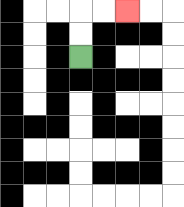{'start': '[3, 2]', 'end': '[5, 0]', 'path_directions': 'U,U,R,R', 'path_coordinates': '[[3, 2], [3, 1], [3, 0], [4, 0], [5, 0]]'}